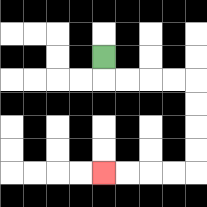{'start': '[4, 2]', 'end': '[4, 7]', 'path_directions': 'D,R,R,R,R,D,D,D,D,L,L,L,L', 'path_coordinates': '[[4, 2], [4, 3], [5, 3], [6, 3], [7, 3], [8, 3], [8, 4], [8, 5], [8, 6], [8, 7], [7, 7], [6, 7], [5, 7], [4, 7]]'}